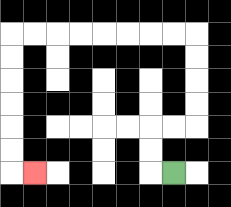{'start': '[7, 7]', 'end': '[1, 7]', 'path_directions': 'L,U,U,R,R,U,U,U,U,L,L,L,L,L,L,L,L,D,D,D,D,D,D,R', 'path_coordinates': '[[7, 7], [6, 7], [6, 6], [6, 5], [7, 5], [8, 5], [8, 4], [8, 3], [8, 2], [8, 1], [7, 1], [6, 1], [5, 1], [4, 1], [3, 1], [2, 1], [1, 1], [0, 1], [0, 2], [0, 3], [0, 4], [0, 5], [0, 6], [0, 7], [1, 7]]'}